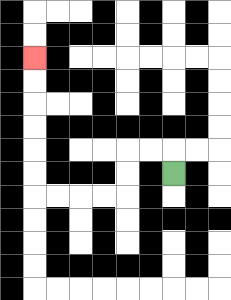{'start': '[7, 7]', 'end': '[1, 2]', 'path_directions': 'U,L,L,D,D,L,L,L,L,U,U,U,U,U,U', 'path_coordinates': '[[7, 7], [7, 6], [6, 6], [5, 6], [5, 7], [5, 8], [4, 8], [3, 8], [2, 8], [1, 8], [1, 7], [1, 6], [1, 5], [1, 4], [1, 3], [1, 2]]'}